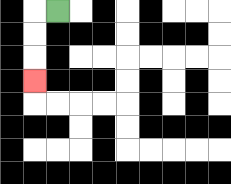{'start': '[2, 0]', 'end': '[1, 3]', 'path_directions': 'L,D,D,D', 'path_coordinates': '[[2, 0], [1, 0], [1, 1], [1, 2], [1, 3]]'}